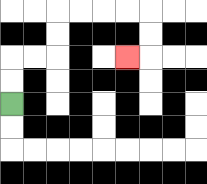{'start': '[0, 4]', 'end': '[5, 2]', 'path_directions': 'U,U,R,R,U,U,R,R,R,R,D,D,L', 'path_coordinates': '[[0, 4], [0, 3], [0, 2], [1, 2], [2, 2], [2, 1], [2, 0], [3, 0], [4, 0], [5, 0], [6, 0], [6, 1], [6, 2], [5, 2]]'}